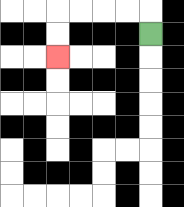{'start': '[6, 1]', 'end': '[2, 2]', 'path_directions': 'U,L,L,L,L,D,D', 'path_coordinates': '[[6, 1], [6, 0], [5, 0], [4, 0], [3, 0], [2, 0], [2, 1], [2, 2]]'}